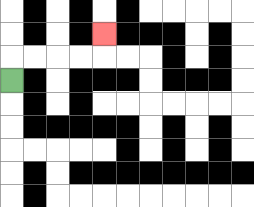{'start': '[0, 3]', 'end': '[4, 1]', 'path_directions': 'U,R,R,R,R,U', 'path_coordinates': '[[0, 3], [0, 2], [1, 2], [2, 2], [3, 2], [4, 2], [4, 1]]'}